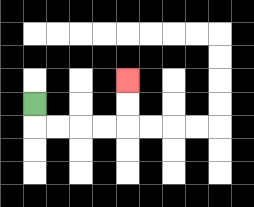{'start': '[1, 4]', 'end': '[5, 3]', 'path_directions': 'D,R,R,R,R,U,U', 'path_coordinates': '[[1, 4], [1, 5], [2, 5], [3, 5], [4, 5], [5, 5], [5, 4], [5, 3]]'}